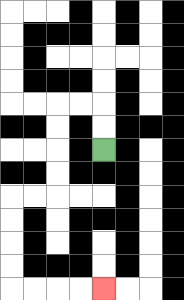{'start': '[4, 6]', 'end': '[4, 12]', 'path_directions': 'U,U,L,L,D,D,D,D,L,L,D,D,D,D,R,R,R,R', 'path_coordinates': '[[4, 6], [4, 5], [4, 4], [3, 4], [2, 4], [2, 5], [2, 6], [2, 7], [2, 8], [1, 8], [0, 8], [0, 9], [0, 10], [0, 11], [0, 12], [1, 12], [2, 12], [3, 12], [4, 12]]'}